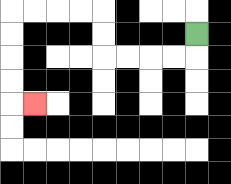{'start': '[8, 1]', 'end': '[1, 4]', 'path_directions': 'D,L,L,L,L,U,U,L,L,L,L,D,D,D,D,R', 'path_coordinates': '[[8, 1], [8, 2], [7, 2], [6, 2], [5, 2], [4, 2], [4, 1], [4, 0], [3, 0], [2, 0], [1, 0], [0, 0], [0, 1], [0, 2], [0, 3], [0, 4], [1, 4]]'}